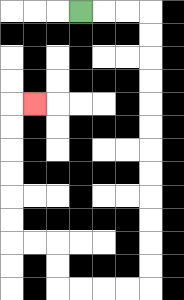{'start': '[3, 0]', 'end': '[1, 4]', 'path_directions': 'R,R,R,D,D,D,D,D,D,D,D,D,D,D,D,L,L,L,L,U,U,L,L,U,U,U,U,U,U,R', 'path_coordinates': '[[3, 0], [4, 0], [5, 0], [6, 0], [6, 1], [6, 2], [6, 3], [6, 4], [6, 5], [6, 6], [6, 7], [6, 8], [6, 9], [6, 10], [6, 11], [6, 12], [5, 12], [4, 12], [3, 12], [2, 12], [2, 11], [2, 10], [1, 10], [0, 10], [0, 9], [0, 8], [0, 7], [0, 6], [0, 5], [0, 4], [1, 4]]'}